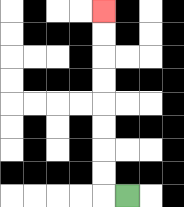{'start': '[5, 8]', 'end': '[4, 0]', 'path_directions': 'L,U,U,U,U,U,U,U,U', 'path_coordinates': '[[5, 8], [4, 8], [4, 7], [4, 6], [4, 5], [4, 4], [4, 3], [4, 2], [4, 1], [4, 0]]'}